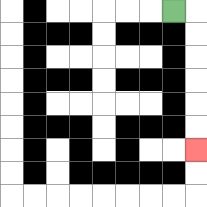{'start': '[7, 0]', 'end': '[8, 6]', 'path_directions': 'R,D,D,D,D,D,D', 'path_coordinates': '[[7, 0], [8, 0], [8, 1], [8, 2], [8, 3], [8, 4], [8, 5], [8, 6]]'}